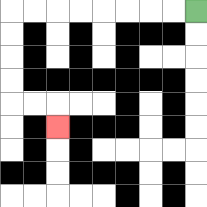{'start': '[8, 0]', 'end': '[2, 5]', 'path_directions': 'L,L,L,L,L,L,L,L,D,D,D,D,R,R,D', 'path_coordinates': '[[8, 0], [7, 0], [6, 0], [5, 0], [4, 0], [3, 0], [2, 0], [1, 0], [0, 0], [0, 1], [0, 2], [0, 3], [0, 4], [1, 4], [2, 4], [2, 5]]'}